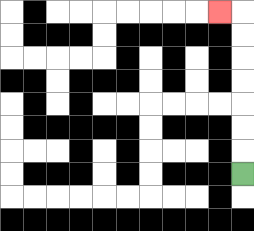{'start': '[10, 7]', 'end': '[9, 0]', 'path_directions': 'U,U,U,U,U,U,U,L', 'path_coordinates': '[[10, 7], [10, 6], [10, 5], [10, 4], [10, 3], [10, 2], [10, 1], [10, 0], [9, 0]]'}